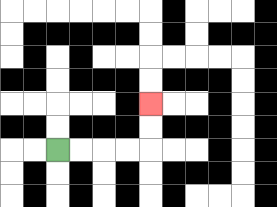{'start': '[2, 6]', 'end': '[6, 4]', 'path_directions': 'R,R,R,R,U,U', 'path_coordinates': '[[2, 6], [3, 6], [4, 6], [5, 6], [6, 6], [6, 5], [6, 4]]'}